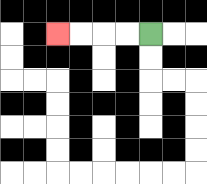{'start': '[6, 1]', 'end': '[2, 1]', 'path_directions': 'L,L,L,L', 'path_coordinates': '[[6, 1], [5, 1], [4, 1], [3, 1], [2, 1]]'}